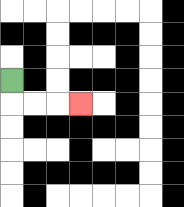{'start': '[0, 3]', 'end': '[3, 4]', 'path_directions': 'D,R,R,R', 'path_coordinates': '[[0, 3], [0, 4], [1, 4], [2, 4], [3, 4]]'}